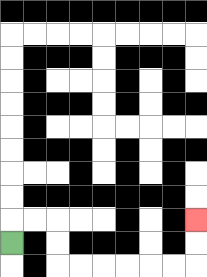{'start': '[0, 10]', 'end': '[8, 9]', 'path_directions': 'U,R,R,D,D,R,R,R,R,R,R,U,U', 'path_coordinates': '[[0, 10], [0, 9], [1, 9], [2, 9], [2, 10], [2, 11], [3, 11], [4, 11], [5, 11], [6, 11], [7, 11], [8, 11], [8, 10], [8, 9]]'}